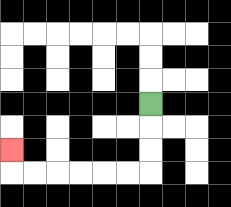{'start': '[6, 4]', 'end': '[0, 6]', 'path_directions': 'D,D,D,L,L,L,L,L,L,U', 'path_coordinates': '[[6, 4], [6, 5], [6, 6], [6, 7], [5, 7], [4, 7], [3, 7], [2, 7], [1, 7], [0, 7], [0, 6]]'}